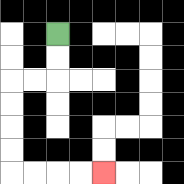{'start': '[2, 1]', 'end': '[4, 7]', 'path_directions': 'D,D,L,L,D,D,D,D,R,R,R,R', 'path_coordinates': '[[2, 1], [2, 2], [2, 3], [1, 3], [0, 3], [0, 4], [0, 5], [0, 6], [0, 7], [1, 7], [2, 7], [3, 7], [4, 7]]'}